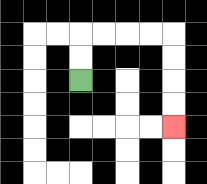{'start': '[3, 3]', 'end': '[7, 5]', 'path_directions': 'U,U,R,R,R,R,D,D,D,D', 'path_coordinates': '[[3, 3], [3, 2], [3, 1], [4, 1], [5, 1], [6, 1], [7, 1], [7, 2], [7, 3], [7, 4], [7, 5]]'}